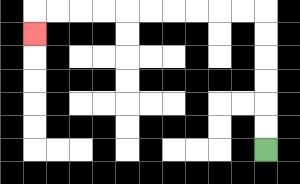{'start': '[11, 6]', 'end': '[1, 1]', 'path_directions': 'U,U,U,U,U,U,L,L,L,L,L,L,L,L,L,L,D', 'path_coordinates': '[[11, 6], [11, 5], [11, 4], [11, 3], [11, 2], [11, 1], [11, 0], [10, 0], [9, 0], [8, 0], [7, 0], [6, 0], [5, 0], [4, 0], [3, 0], [2, 0], [1, 0], [1, 1]]'}